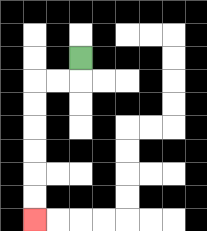{'start': '[3, 2]', 'end': '[1, 9]', 'path_directions': 'D,L,L,D,D,D,D,D,D', 'path_coordinates': '[[3, 2], [3, 3], [2, 3], [1, 3], [1, 4], [1, 5], [1, 6], [1, 7], [1, 8], [1, 9]]'}